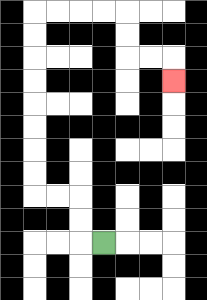{'start': '[4, 10]', 'end': '[7, 3]', 'path_directions': 'L,U,U,L,L,U,U,U,U,U,U,U,U,R,R,R,R,D,D,R,R,D', 'path_coordinates': '[[4, 10], [3, 10], [3, 9], [3, 8], [2, 8], [1, 8], [1, 7], [1, 6], [1, 5], [1, 4], [1, 3], [1, 2], [1, 1], [1, 0], [2, 0], [3, 0], [4, 0], [5, 0], [5, 1], [5, 2], [6, 2], [7, 2], [7, 3]]'}